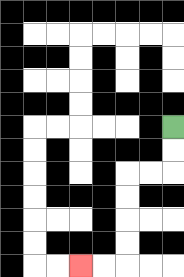{'start': '[7, 5]', 'end': '[3, 11]', 'path_directions': 'D,D,L,L,D,D,D,D,L,L', 'path_coordinates': '[[7, 5], [7, 6], [7, 7], [6, 7], [5, 7], [5, 8], [5, 9], [5, 10], [5, 11], [4, 11], [3, 11]]'}